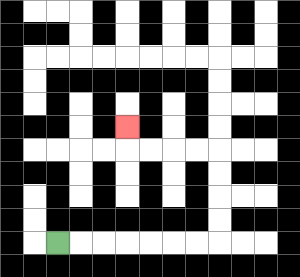{'start': '[2, 10]', 'end': '[5, 5]', 'path_directions': 'R,R,R,R,R,R,R,U,U,U,U,L,L,L,L,U', 'path_coordinates': '[[2, 10], [3, 10], [4, 10], [5, 10], [6, 10], [7, 10], [8, 10], [9, 10], [9, 9], [9, 8], [9, 7], [9, 6], [8, 6], [7, 6], [6, 6], [5, 6], [5, 5]]'}